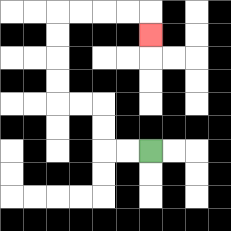{'start': '[6, 6]', 'end': '[6, 1]', 'path_directions': 'L,L,U,U,L,L,U,U,U,U,R,R,R,R,D', 'path_coordinates': '[[6, 6], [5, 6], [4, 6], [4, 5], [4, 4], [3, 4], [2, 4], [2, 3], [2, 2], [2, 1], [2, 0], [3, 0], [4, 0], [5, 0], [6, 0], [6, 1]]'}